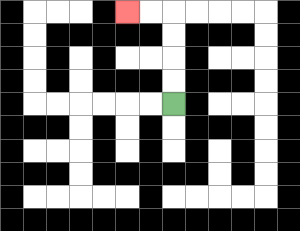{'start': '[7, 4]', 'end': '[5, 0]', 'path_directions': 'U,U,U,U,L,L', 'path_coordinates': '[[7, 4], [7, 3], [7, 2], [7, 1], [7, 0], [6, 0], [5, 0]]'}